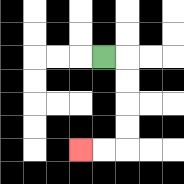{'start': '[4, 2]', 'end': '[3, 6]', 'path_directions': 'R,D,D,D,D,L,L', 'path_coordinates': '[[4, 2], [5, 2], [5, 3], [5, 4], [5, 5], [5, 6], [4, 6], [3, 6]]'}